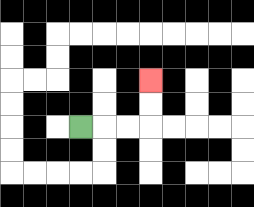{'start': '[3, 5]', 'end': '[6, 3]', 'path_directions': 'R,R,R,U,U', 'path_coordinates': '[[3, 5], [4, 5], [5, 5], [6, 5], [6, 4], [6, 3]]'}